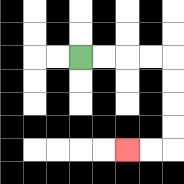{'start': '[3, 2]', 'end': '[5, 6]', 'path_directions': 'R,R,R,R,D,D,D,D,L,L', 'path_coordinates': '[[3, 2], [4, 2], [5, 2], [6, 2], [7, 2], [7, 3], [7, 4], [7, 5], [7, 6], [6, 6], [5, 6]]'}